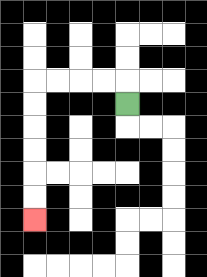{'start': '[5, 4]', 'end': '[1, 9]', 'path_directions': 'U,L,L,L,L,D,D,D,D,D,D', 'path_coordinates': '[[5, 4], [5, 3], [4, 3], [3, 3], [2, 3], [1, 3], [1, 4], [1, 5], [1, 6], [1, 7], [1, 8], [1, 9]]'}